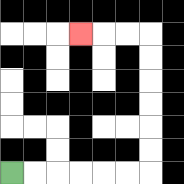{'start': '[0, 7]', 'end': '[3, 1]', 'path_directions': 'R,R,R,R,R,R,U,U,U,U,U,U,L,L,L', 'path_coordinates': '[[0, 7], [1, 7], [2, 7], [3, 7], [4, 7], [5, 7], [6, 7], [6, 6], [6, 5], [6, 4], [6, 3], [6, 2], [6, 1], [5, 1], [4, 1], [3, 1]]'}